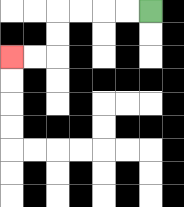{'start': '[6, 0]', 'end': '[0, 2]', 'path_directions': 'L,L,L,L,D,D,L,L', 'path_coordinates': '[[6, 0], [5, 0], [4, 0], [3, 0], [2, 0], [2, 1], [2, 2], [1, 2], [0, 2]]'}